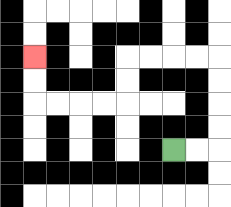{'start': '[7, 6]', 'end': '[1, 2]', 'path_directions': 'R,R,U,U,U,U,L,L,L,L,D,D,L,L,L,L,U,U', 'path_coordinates': '[[7, 6], [8, 6], [9, 6], [9, 5], [9, 4], [9, 3], [9, 2], [8, 2], [7, 2], [6, 2], [5, 2], [5, 3], [5, 4], [4, 4], [3, 4], [2, 4], [1, 4], [1, 3], [1, 2]]'}